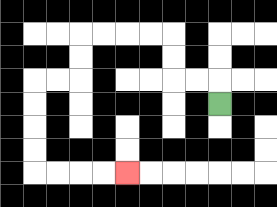{'start': '[9, 4]', 'end': '[5, 7]', 'path_directions': 'U,L,L,U,U,L,L,L,L,D,D,L,L,D,D,D,D,R,R,R,R', 'path_coordinates': '[[9, 4], [9, 3], [8, 3], [7, 3], [7, 2], [7, 1], [6, 1], [5, 1], [4, 1], [3, 1], [3, 2], [3, 3], [2, 3], [1, 3], [1, 4], [1, 5], [1, 6], [1, 7], [2, 7], [3, 7], [4, 7], [5, 7]]'}